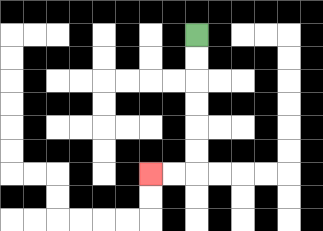{'start': '[8, 1]', 'end': '[6, 7]', 'path_directions': 'D,D,D,D,D,D,L,L', 'path_coordinates': '[[8, 1], [8, 2], [8, 3], [8, 4], [8, 5], [8, 6], [8, 7], [7, 7], [6, 7]]'}